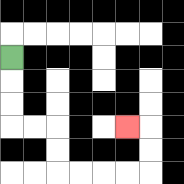{'start': '[0, 2]', 'end': '[5, 5]', 'path_directions': 'D,D,D,R,R,D,D,R,R,R,R,U,U,L', 'path_coordinates': '[[0, 2], [0, 3], [0, 4], [0, 5], [1, 5], [2, 5], [2, 6], [2, 7], [3, 7], [4, 7], [5, 7], [6, 7], [6, 6], [6, 5], [5, 5]]'}